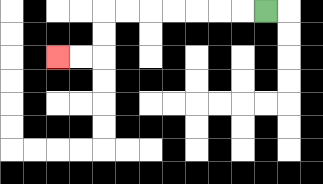{'start': '[11, 0]', 'end': '[2, 2]', 'path_directions': 'L,L,L,L,L,L,L,D,D,L,L', 'path_coordinates': '[[11, 0], [10, 0], [9, 0], [8, 0], [7, 0], [6, 0], [5, 0], [4, 0], [4, 1], [4, 2], [3, 2], [2, 2]]'}